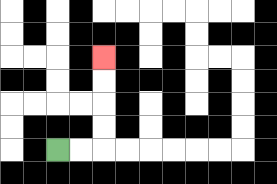{'start': '[2, 6]', 'end': '[4, 2]', 'path_directions': 'R,R,U,U,U,U', 'path_coordinates': '[[2, 6], [3, 6], [4, 6], [4, 5], [4, 4], [4, 3], [4, 2]]'}